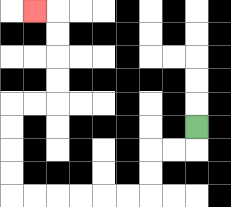{'start': '[8, 5]', 'end': '[1, 0]', 'path_directions': 'D,L,L,D,D,L,L,L,L,L,L,U,U,U,U,R,R,U,U,U,U,L', 'path_coordinates': '[[8, 5], [8, 6], [7, 6], [6, 6], [6, 7], [6, 8], [5, 8], [4, 8], [3, 8], [2, 8], [1, 8], [0, 8], [0, 7], [0, 6], [0, 5], [0, 4], [1, 4], [2, 4], [2, 3], [2, 2], [2, 1], [2, 0], [1, 0]]'}